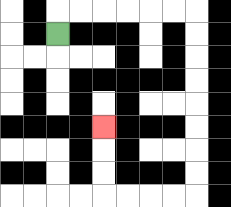{'start': '[2, 1]', 'end': '[4, 5]', 'path_directions': 'U,R,R,R,R,R,R,D,D,D,D,D,D,D,D,L,L,L,L,U,U,U', 'path_coordinates': '[[2, 1], [2, 0], [3, 0], [4, 0], [5, 0], [6, 0], [7, 0], [8, 0], [8, 1], [8, 2], [8, 3], [8, 4], [8, 5], [8, 6], [8, 7], [8, 8], [7, 8], [6, 8], [5, 8], [4, 8], [4, 7], [4, 6], [4, 5]]'}